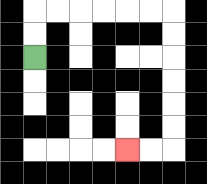{'start': '[1, 2]', 'end': '[5, 6]', 'path_directions': 'U,U,R,R,R,R,R,R,D,D,D,D,D,D,L,L', 'path_coordinates': '[[1, 2], [1, 1], [1, 0], [2, 0], [3, 0], [4, 0], [5, 0], [6, 0], [7, 0], [7, 1], [7, 2], [7, 3], [7, 4], [7, 5], [7, 6], [6, 6], [5, 6]]'}